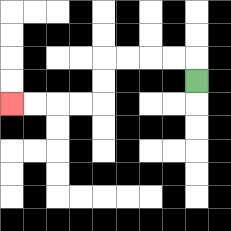{'start': '[8, 3]', 'end': '[0, 4]', 'path_directions': 'U,L,L,L,L,D,D,L,L,L,L', 'path_coordinates': '[[8, 3], [8, 2], [7, 2], [6, 2], [5, 2], [4, 2], [4, 3], [4, 4], [3, 4], [2, 4], [1, 4], [0, 4]]'}